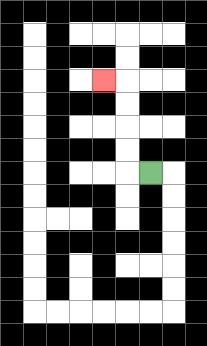{'start': '[6, 7]', 'end': '[4, 3]', 'path_directions': 'L,U,U,U,U,L', 'path_coordinates': '[[6, 7], [5, 7], [5, 6], [5, 5], [5, 4], [5, 3], [4, 3]]'}